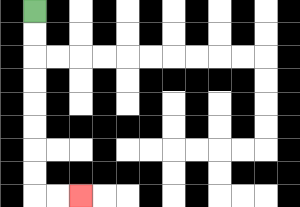{'start': '[1, 0]', 'end': '[3, 8]', 'path_directions': 'D,D,D,D,D,D,D,D,R,R', 'path_coordinates': '[[1, 0], [1, 1], [1, 2], [1, 3], [1, 4], [1, 5], [1, 6], [1, 7], [1, 8], [2, 8], [3, 8]]'}